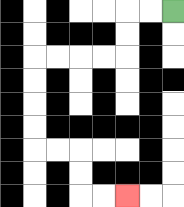{'start': '[7, 0]', 'end': '[5, 8]', 'path_directions': 'L,L,D,D,L,L,L,L,D,D,D,D,R,R,D,D,R,R', 'path_coordinates': '[[7, 0], [6, 0], [5, 0], [5, 1], [5, 2], [4, 2], [3, 2], [2, 2], [1, 2], [1, 3], [1, 4], [1, 5], [1, 6], [2, 6], [3, 6], [3, 7], [3, 8], [4, 8], [5, 8]]'}